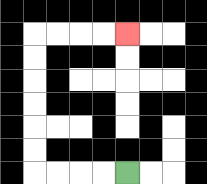{'start': '[5, 7]', 'end': '[5, 1]', 'path_directions': 'L,L,L,L,U,U,U,U,U,U,R,R,R,R', 'path_coordinates': '[[5, 7], [4, 7], [3, 7], [2, 7], [1, 7], [1, 6], [1, 5], [1, 4], [1, 3], [1, 2], [1, 1], [2, 1], [3, 1], [4, 1], [5, 1]]'}